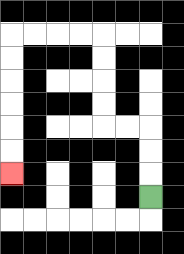{'start': '[6, 8]', 'end': '[0, 7]', 'path_directions': 'U,U,U,L,L,U,U,U,U,L,L,L,L,D,D,D,D,D,D', 'path_coordinates': '[[6, 8], [6, 7], [6, 6], [6, 5], [5, 5], [4, 5], [4, 4], [4, 3], [4, 2], [4, 1], [3, 1], [2, 1], [1, 1], [0, 1], [0, 2], [0, 3], [0, 4], [0, 5], [0, 6], [0, 7]]'}